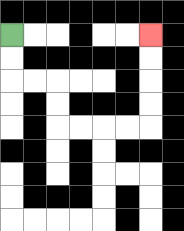{'start': '[0, 1]', 'end': '[6, 1]', 'path_directions': 'D,D,R,R,D,D,R,R,R,R,U,U,U,U', 'path_coordinates': '[[0, 1], [0, 2], [0, 3], [1, 3], [2, 3], [2, 4], [2, 5], [3, 5], [4, 5], [5, 5], [6, 5], [6, 4], [6, 3], [6, 2], [6, 1]]'}